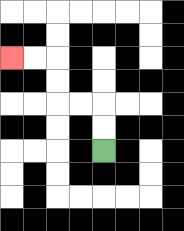{'start': '[4, 6]', 'end': '[0, 2]', 'path_directions': 'U,U,L,L,U,U,L,L', 'path_coordinates': '[[4, 6], [4, 5], [4, 4], [3, 4], [2, 4], [2, 3], [2, 2], [1, 2], [0, 2]]'}